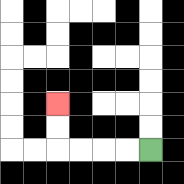{'start': '[6, 6]', 'end': '[2, 4]', 'path_directions': 'L,L,L,L,U,U', 'path_coordinates': '[[6, 6], [5, 6], [4, 6], [3, 6], [2, 6], [2, 5], [2, 4]]'}